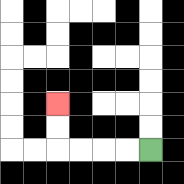{'start': '[6, 6]', 'end': '[2, 4]', 'path_directions': 'L,L,L,L,U,U', 'path_coordinates': '[[6, 6], [5, 6], [4, 6], [3, 6], [2, 6], [2, 5], [2, 4]]'}